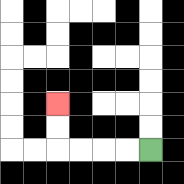{'start': '[6, 6]', 'end': '[2, 4]', 'path_directions': 'L,L,L,L,U,U', 'path_coordinates': '[[6, 6], [5, 6], [4, 6], [3, 6], [2, 6], [2, 5], [2, 4]]'}